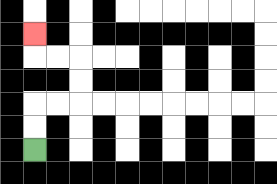{'start': '[1, 6]', 'end': '[1, 1]', 'path_directions': 'U,U,R,R,U,U,L,L,U', 'path_coordinates': '[[1, 6], [1, 5], [1, 4], [2, 4], [3, 4], [3, 3], [3, 2], [2, 2], [1, 2], [1, 1]]'}